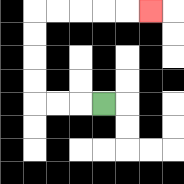{'start': '[4, 4]', 'end': '[6, 0]', 'path_directions': 'L,L,L,U,U,U,U,R,R,R,R,R', 'path_coordinates': '[[4, 4], [3, 4], [2, 4], [1, 4], [1, 3], [1, 2], [1, 1], [1, 0], [2, 0], [3, 0], [4, 0], [5, 0], [6, 0]]'}